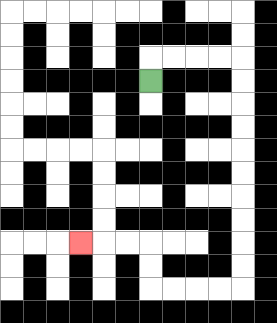{'start': '[6, 3]', 'end': '[3, 10]', 'path_directions': 'U,R,R,R,R,D,D,D,D,D,D,D,D,D,D,L,L,L,L,U,U,L,L,L', 'path_coordinates': '[[6, 3], [6, 2], [7, 2], [8, 2], [9, 2], [10, 2], [10, 3], [10, 4], [10, 5], [10, 6], [10, 7], [10, 8], [10, 9], [10, 10], [10, 11], [10, 12], [9, 12], [8, 12], [7, 12], [6, 12], [6, 11], [6, 10], [5, 10], [4, 10], [3, 10]]'}